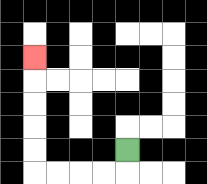{'start': '[5, 6]', 'end': '[1, 2]', 'path_directions': 'D,L,L,L,L,U,U,U,U,U', 'path_coordinates': '[[5, 6], [5, 7], [4, 7], [3, 7], [2, 7], [1, 7], [1, 6], [1, 5], [1, 4], [1, 3], [1, 2]]'}